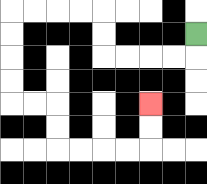{'start': '[8, 1]', 'end': '[6, 4]', 'path_directions': 'D,L,L,L,L,U,U,L,L,L,L,D,D,D,D,R,R,D,D,R,R,R,R,U,U', 'path_coordinates': '[[8, 1], [8, 2], [7, 2], [6, 2], [5, 2], [4, 2], [4, 1], [4, 0], [3, 0], [2, 0], [1, 0], [0, 0], [0, 1], [0, 2], [0, 3], [0, 4], [1, 4], [2, 4], [2, 5], [2, 6], [3, 6], [4, 6], [5, 6], [6, 6], [6, 5], [6, 4]]'}